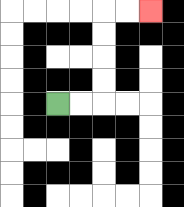{'start': '[2, 4]', 'end': '[6, 0]', 'path_directions': 'R,R,U,U,U,U,R,R', 'path_coordinates': '[[2, 4], [3, 4], [4, 4], [4, 3], [4, 2], [4, 1], [4, 0], [5, 0], [6, 0]]'}